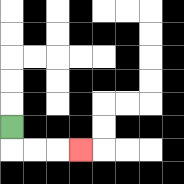{'start': '[0, 5]', 'end': '[3, 6]', 'path_directions': 'D,R,R,R', 'path_coordinates': '[[0, 5], [0, 6], [1, 6], [2, 6], [3, 6]]'}